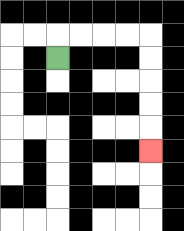{'start': '[2, 2]', 'end': '[6, 6]', 'path_directions': 'U,R,R,R,R,D,D,D,D,D', 'path_coordinates': '[[2, 2], [2, 1], [3, 1], [4, 1], [5, 1], [6, 1], [6, 2], [6, 3], [6, 4], [6, 5], [6, 6]]'}